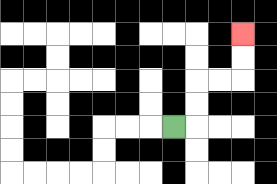{'start': '[7, 5]', 'end': '[10, 1]', 'path_directions': 'R,U,U,R,R,U,U', 'path_coordinates': '[[7, 5], [8, 5], [8, 4], [8, 3], [9, 3], [10, 3], [10, 2], [10, 1]]'}